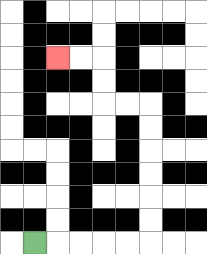{'start': '[1, 10]', 'end': '[2, 2]', 'path_directions': 'R,R,R,R,R,U,U,U,U,U,U,L,L,U,U,L,L', 'path_coordinates': '[[1, 10], [2, 10], [3, 10], [4, 10], [5, 10], [6, 10], [6, 9], [6, 8], [6, 7], [6, 6], [6, 5], [6, 4], [5, 4], [4, 4], [4, 3], [4, 2], [3, 2], [2, 2]]'}